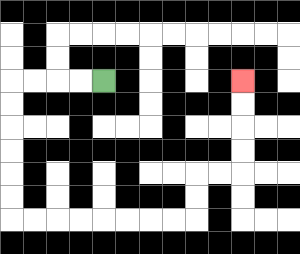{'start': '[4, 3]', 'end': '[10, 3]', 'path_directions': 'L,L,L,L,D,D,D,D,D,D,R,R,R,R,R,R,R,R,U,U,R,R,U,U,U,U', 'path_coordinates': '[[4, 3], [3, 3], [2, 3], [1, 3], [0, 3], [0, 4], [0, 5], [0, 6], [0, 7], [0, 8], [0, 9], [1, 9], [2, 9], [3, 9], [4, 9], [5, 9], [6, 9], [7, 9], [8, 9], [8, 8], [8, 7], [9, 7], [10, 7], [10, 6], [10, 5], [10, 4], [10, 3]]'}